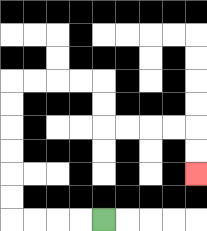{'start': '[4, 9]', 'end': '[8, 7]', 'path_directions': 'L,L,L,L,U,U,U,U,U,U,R,R,R,R,D,D,R,R,R,R,D,D', 'path_coordinates': '[[4, 9], [3, 9], [2, 9], [1, 9], [0, 9], [0, 8], [0, 7], [0, 6], [0, 5], [0, 4], [0, 3], [1, 3], [2, 3], [3, 3], [4, 3], [4, 4], [4, 5], [5, 5], [6, 5], [7, 5], [8, 5], [8, 6], [8, 7]]'}